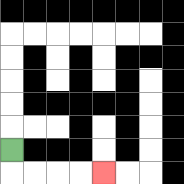{'start': '[0, 6]', 'end': '[4, 7]', 'path_directions': 'D,R,R,R,R', 'path_coordinates': '[[0, 6], [0, 7], [1, 7], [2, 7], [3, 7], [4, 7]]'}